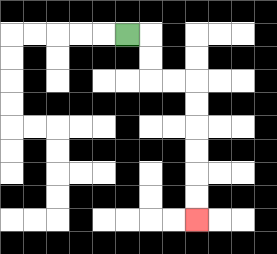{'start': '[5, 1]', 'end': '[8, 9]', 'path_directions': 'R,D,D,R,R,D,D,D,D,D,D', 'path_coordinates': '[[5, 1], [6, 1], [6, 2], [6, 3], [7, 3], [8, 3], [8, 4], [8, 5], [8, 6], [8, 7], [8, 8], [8, 9]]'}